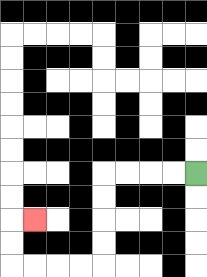{'start': '[8, 7]', 'end': '[1, 9]', 'path_directions': 'L,L,L,L,D,D,D,D,L,L,L,L,U,U,R', 'path_coordinates': '[[8, 7], [7, 7], [6, 7], [5, 7], [4, 7], [4, 8], [4, 9], [4, 10], [4, 11], [3, 11], [2, 11], [1, 11], [0, 11], [0, 10], [0, 9], [1, 9]]'}